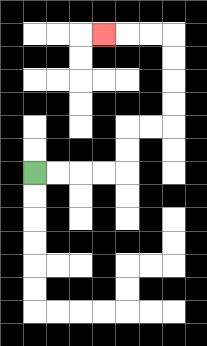{'start': '[1, 7]', 'end': '[4, 1]', 'path_directions': 'R,R,R,R,U,U,R,R,U,U,U,U,L,L,L', 'path_coordinates': '[[1, 7], [2, 7], [3, 7], [4, 7], [5, 7], [5, 6], [5, 5], [6, 5], [7, 5], [7, 4], [7, 3], [7, 2], [7, 1], [6, 1], [5, 1], [4, 1]]'}